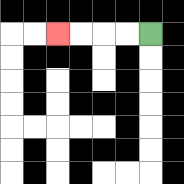{'start': '[6, 1]', 'end': '[2, 1]', 'path_directions': 'L,L,L,L', 'path_coordinates': '[[6, 1], [5, 1], [4, 1], [3, 1], [2, 1]]'}